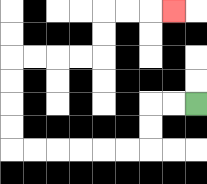{'start': '[8, 4]', 'end': '[7, 0]', 'path_directions': 'L,L,D,D,L,L,L,L,L,L,U,U,U,U,R,R,R,R,U,U,R,R,R', 'path_coordinates': '[[8, 4], [7, 4], [6, 4], [6, 5], [6, 6], [5, 6], [4, 6], [3, 6], [2, 6], [1, 6], [0, 6], [0, 5], [0, 4], [0, 3], [0, 2], [1, 2], [2, 2], [3, 2], [4, 2], [4, 1], [4, 0], [5, 0], [6, 0], [7, 0]]'}